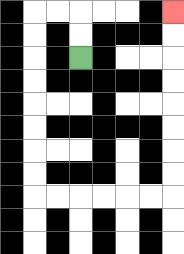{'start': '[3, 2]', 'end': '[7, 0]', 'path_directions': 'U,U,L,L,D,D,D,D,D,D,D,D,R,R,R,R,R,R,U,U,U,U,U,U,U,U', 'path_coordinates': '[[3, 2], [3, 1], [3, 0], [2, 0], [1, 0], [1, 1], [1, 2], [1, 3], [1, 4], [1, 5], [1, 6], [1, 7], [1, 8], [2, 8], [3, 8], [4, 8], [5, 8], [6, 8], [7, 8], [7, 7], [7, 6], [7, 5], [7, 4], [7, 3], [7, 2], [7, 1], [7, 0]]'}